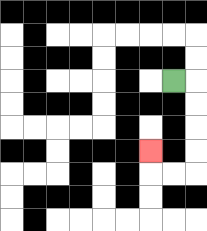{'start': '[7, 3]', 'end': '[6, 6]', 'path_directions': 'R,D,D,D,D,L,L,U', 'path_coordinates': '[[7, 3], [8, 3], [8, 4], [8, 5], [8, 6], [8, 7], [7, 7], [6, 7], [6, 6]]'}